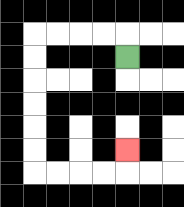{'start': '[5, 2]', 'end': '[5, 6]', 'path_directions': 'U,L,L,L,L,D,D,D,D,D,D,R,R,R,R,U', 'path_coordinates': '[[5, 2], [5, 1], [4, 1], [3, 1], [2, 1], [1, 1], [1, 2], [1, 3], [1, 4], [1, 5], [1, 6], [1, 7], [2, 7], [3, 7], [4, 7], [5, 7], [5, 6]]'}